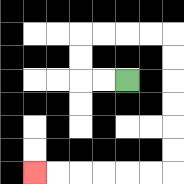{'start': '[5, 3]', 'end': '[1, 7]', 'path_directions': 'L,L,U,U,R,R,R,R,D,D,D,D,D,D,L,L,L,L,L,L', 'path_coordinates': '[[5, 3], [4, 3], [3, 3], [3, 2], [3, 1], [4, 1], [5, 1], [6, 1], [7, 1], [7, 2], [7, 3], [7, 4], [7, 5], [7, 6], [7, 7], [6, 7], [5, 7], [4, 7], [3, 7], [2, 7], [1, 7]]'}